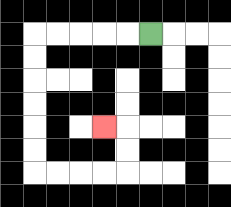{'start': '[6, 1]', 'end': '[4, 5]', 'path_directions': 'L,L,L,L,L,D,D,D,D,D,D,R,R,R,R,U,U,L', 'path_coordinates': '[[6, 1], [5, 1], [4, 1], [3, 1], [2, 1], [1, 1], [1, 2], [1, 3], [1, 4], [1, 5], [1, 6], [1, 7], [2, 7], [3, 7], [4, 7], [5, 7], [5, 6], [5, 5], [4, 5]]'}